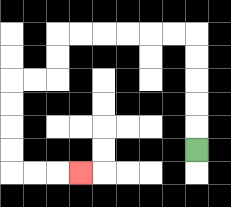{'start': '[8, 6]', 'end': '[3, 7]', 'path_directions': 'U,U,U,U,U,L,L,L,L,L,L,D,D,L,L,D,D,D,D,R,R,R', 'path_coordinates': '[[8, 6], [8, 5], [8, 4], [8, 3], [8, 2], [8, 1], [7, 1], [6, 1], [5, 1], [4, 1], [3, 1], [2, 1], [2, 2], [2, 3], [1, 3], [0, 3], [0, 4], [0, 5], [0, 6], [0, 7], [1, 7], [2, 7], [3, 7]]'}